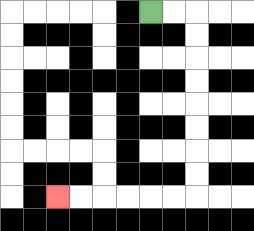{'start': '[6, 0]', 'end': '[2, 8]', 'path_directions': 'R,R,D,D,D,D,D,D,D,D,L,L,L,L,L,L', 'path_coordinates': '[[6, 0], [7, 0], [8, 0], [8, 1], [8, 2], [8, 3], [8, 4], [8, 5], [8, 6], [8, 7], [8, 8], [7, 8], [6, 8], [5, 8], [4, 8], [3, 8], [2, 8]]'}